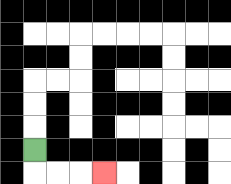{'start': '[1, 6]', 'end': '[4, 7]', 'path_directions': 'D,R,R,R', 'path_coordinates': '[[1, 6], [1, 7], [2, 7], [3, 7], [4, 7]]'}